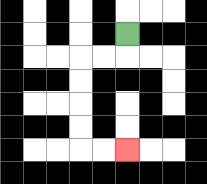{'start': '[5, 1]', 'end': '[5, 6]', 'path_directions': 'D,L,L,D,D,D,D,R,R', 'path_coordinates': '[[5, 1], [5, 2], [4, 2], [3, 2], [3, 3], [3, 4], [3, 5], [3, 6], [4, 6], [5, 6]]'}